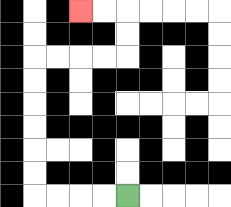{'start': '[5, 8]', 'end': '[3, 0]', 'path_directions': 'L,L,L,L,U,U,U,U,U,U,R,R,R,R,U,U,L,L', 'path_coordinates': '[[5, 8], [4, 8], [3, 8], [2, 8], [1, 8], [1, 7], [1, 6], [1, 5], [1, 4], [1, 3], [1, 2], [2, 2], [3, 2], [4, 2], [5, 2], [5, 1], [5, 0], [4, 0], [3, 0]]'}